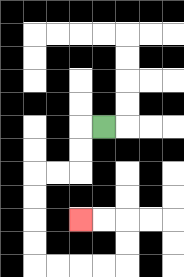{'start': '[4, 5]', 'end': '[3, 9]', 'path_directions': 'L,D,D,L,L,D,D,D,D,R,R,R,R,U,U,L,L', 'path_coordinates': '[[4, 5], [3, 5], [3, 6], [3, 7], [2, 7], [1, 7], [1, 8], [1, 9], [1, 10], [1, 11], [2, 11], [3, 11], [4, 11], [5, 11], [5, 10], [5, 9], [4, 9], [3, 9]]'}